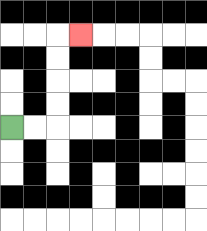{'start': '[0, 5]', 'end': '[3, 1]', 'path_directions': 'R,R,U,U,U,U,R', 'path_coordinates': '[[0, 5], [1, 5], [2, 5], [2, 4], [2, 3], [2, 2], [2, 1], [3, 1]]'}